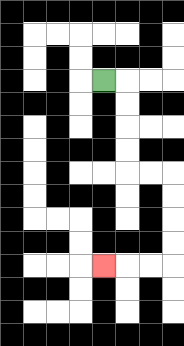{'start': '[4, 3]', 'end': '[4, 11]', 'path_directions': 'R,D,D,D,D,R,R,D,D,D,D,L,L,L', 'path_coordinates': '[[4, 3], [5, 3], [5, 4], [5, 5], [5, 6], [5, 7], [6, 7], [7, 7], [7, 8], [7, 9], [7, 10], [7, 11], [6, 11], [5, 11], [4, 11]]'}